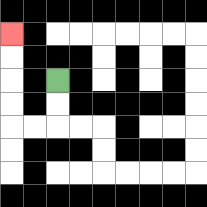{'start': '[2, 3]', 'end': '[0, 1]', 'path_directions': 'D,D,L,L,U,U,U,U', 'path_coordinates': '[[2, 3], [2, 4], [2, 5], [1, 5], [0, 5], [0, 4], [0, 3], [0, 2], [0, 1]]'}